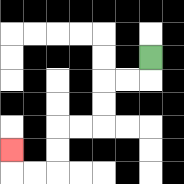{'start': '[6, 2]', 'end': '[0, 6]', 'path_directions': 'D,L,L,D,D,L,L,D,D,L,L,U', 'path_coordinates': '[[6, 2], [6, 3], [5, 3], [4, 3], [4, 4], [4, 5], [3, 5], [2, 5], [2, 6], [2, 7], [1, 7], [0, 7], [0, 6]]'}